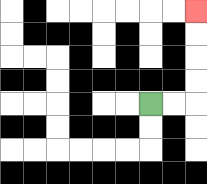{'start': '[6, 4]', 'end': '[8, 0]', 'path_directions': 'R,R,U,U,U,U', 'path_coordinates': '[[6, 4], [7, 4], [8, 4], [8, 3], [8, 2], [8, 1], [8, 0]]'}